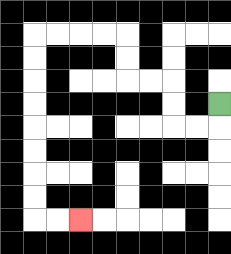{'start': '[9, 4]', 'end': '[3, 9]', 'path_directions': 'D,L,L,U,U,L,L,U,U,L,L,L,L,D,D,D,D,D,D,D,D,R,R', 'path_coordinates': '[[9, 4], [9, 5], [8, 5], [7, 5], [7, 4], [7, 3], [6, 3], [5, 3], [5, 2], [5, 1], [4, 1], [3, 1], [2, 1], [1, 1], [1, 2], [1, 3], [1, 4], [1, 5], [1, 6], [1, 7], [1, 8], [1, 9], [2, 9], [3, 9]]'}